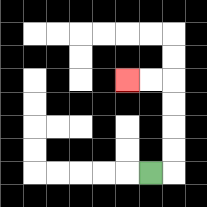{'start': '[6, 7]', 'end': '[5, 3]', 'path_directions': 'R,U,U,U,U,L,L', 'path_coordinates': '[[6, 7], [7, 7], [7, 6], [7, 5], [7, 4], [7, 3], [6, 3], [5, 3]]'}